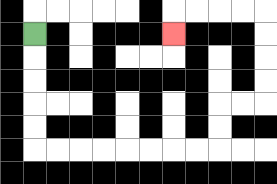{'start': '[1, 1]', 'end': '[7, 1]', 'path_directions': 'D,D,D,D,D,R,R,R,R,R,R,R,R,U,U,R,R,U,U,U,U,L,L,L,L,D', 'path_coordinates': '[[1, 1], [1, 2], [1, 3], [1, 4], [1, 5], [1, 6], [2, 6], [3, 6], [4, 6], [5, 6], [6, 6], [7, 6], [8, 6], [9, 6], [9, 5], [9, 4], [10, 4], [11, 4], [11, 3], [11, 2], [11, 1], [11, 0], [10, 0], [9, 0], [8, 0], [7, 0], [7, 1]]'}